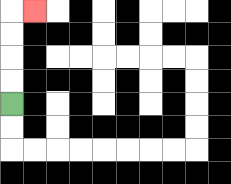{'start': '[0, 4]', 'end': '[1, 0]', 'path_directions': 'U,U,U,U,R', 'path_coordinates': '[[0, 4], [0, 3], [0, 2], [0, 1], [0, 0], [1, 0]]'}